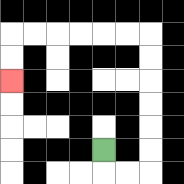{'start': '[4, 6]', 'end': '[0, 3]', 'path_directions': 'D,R,R,U,U,U,U,U,U,L,L,L,L,L,L,D,D', 'path_coordinates': '[[4, 6], [4, 7], [5, 7], [6, 7], [6, 6], [6, 5], [6, 4], [6, 3], [6, 2], [6, 1], [5, 1], [4, 1], [3, 1], [2, 1], [1, 1], [0, 1], [0, 2], [0, 3]]'}